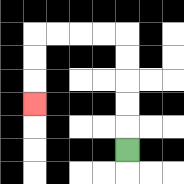{'start': '[5, 6]', 'end': '[1, 4]', 'path_directions': 'U,U,U,U,U,L,L,L,L,D,D,D', 'path_coordinates': '[[5, 6], [5, 5], [5, 4], [5, 3], [5, 2], [5, 1], [4, 1], [3, 1], [2, 1], [1, 1], [1, 2], [1, 3], [1, 4]]'}